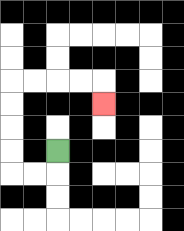{'start': '[2, 6]', 'end': '[4, 4]', 'path_directions': 'D,L,L,U,U,U,U,R,R,R,R,D', 'path_coordinates': '[[2, 6], [2, 7], [1, 7], [0, 7], [0, 6], [0, 5], [0, 4], [0, 3], [1, 3], [2, 3], [3, 3], [4, 3], [4, 4]]'}